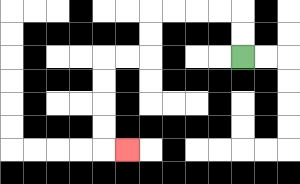{'start': '[10, 2]', 'end': '[5, 6]', 'path_directions': 'U,U,L,L,L,L,D,D,L,L,D,D,D,D,R', 'path_coordinates': '[[10, 2], [10, 1], [10, 0], [9, 0], [8, 0], [7, 0], [6, 0], [6, 1], [6, 2], [5, 2], [4, 2], [4, 3], [4, 4], [4, 5], [4, 6], [5, 6]]'}